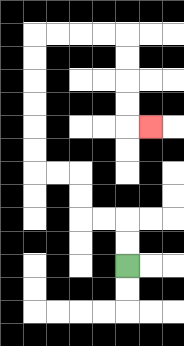{'start': '[5, 11]', 'end': '[6, 5]', 'path_directions': 'U,U,L,L,U,U,L,L,U,U,U,U,U,U,R,R,R,R,D,D,D,D,R', 'path_coordinates': '[[5, 11], [5, 10], [5, 9], [4, 9], [3, 9], [3, 8], [3, 7], [2, 7], [1, 7], [1, 6], [1, 5], [1, 4], [1, 3], [1, 2], [1, 1], [2, 1], [3, 1], [4, 1], [5, 1], [5, 2], [5, 3], [5, 4], [5, 5], [6, 5]]'}